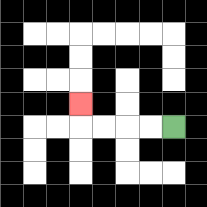{'start': '[7, 5]', 'end': '[3, 4]', 'path_directions': 'L,L,L,L,U', 'path_coordinates': '[[7, 5], [6, 5], [5, 5], [4, 5], [3, 5], [3, 4]]'}